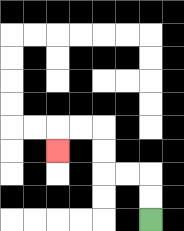{'start': '[6, 9]', 'end': '[2, 6]', 'path_directions': 'U,U,L,L,U,U,L,L,D', 'path_coordinates': '[[6, 9], [6, 8], [6, 7], [5, 7], [4, 7], [4, 6], [4, 5], [3, 5], [2, 5], [2, 6]]'}